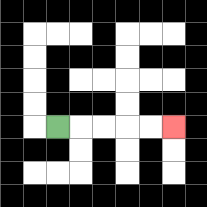{'start': '[2, 5]', 'end': '[7, 5]', 'path_directions': 'R,R,R,R,R', 'path_coordinates': '[[2, 5], [3, 5], [4, 5], [5, 5], [6, 5], [7, 5]]'}